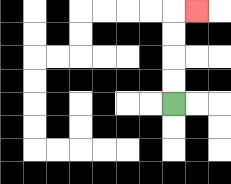{'start': '[7, 4]', 'end': '[8, 0]', 'path_directions': 'U,U,U,U,R', 'path_coordinates': '[[7, 4], [7, 3], [7, 2], [7, 1], [7, 0], [8, 0]]'}